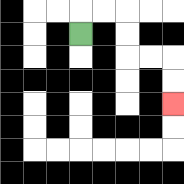{'start': '[3, 1]', 'end': '[7, 4]', 'path_directions': 'U,R,R,D,D,R,R,D,D', 'path_coordinates': '[[3, 1], [3, 0], [4, 0], [5, 0], [5, 1], [5, 2], [6, 2], [7, 2], [7, 3], [7, 4]]'}